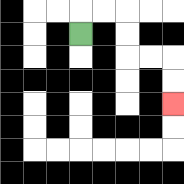{'start': '[3, 1]', 'end': '[7, 4]', 'path_directions': 'U,R,R,D,D,R,R,D,D', 'path_coordinates': '[[3, 1], [3, 0], [4, 0], [5, 0], [5, 1], [5, 2], [6, 2], [7, 2], [7, 3], [7, 4]]'}